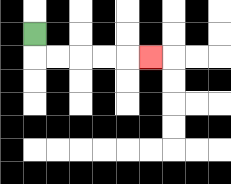{'start': '[1, 1]', 'end': '[6, 2]', 'path_directions': 'D,R,R,R,R,R', 'path_coordinates': '[[1, 1], [1, 2], [2, 2], [3, 2], [4, 2], [5, 2], [6, 2]]'}